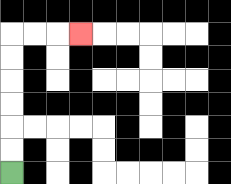{'start': '[0, 7]', 'end': '[3, 1]', 'path_directions': 'U,U,U,U,U,U,R,R,R', 'path_coordinates': '[[0, 7], [0, 6], [0, 5], [0, 4], [0, 3], [0, 2], [0, 1], [1, 1], [2, 1], [3, 1]]'}